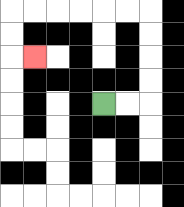{'start': '[4, 4]', 'end': '[1, 2]', 'path_directions': 'R,R,U,U,U,U,L,L,L,L,L,L,D,D,R', 'path_coordinates': '[[4, 4], [5, 4], [6, 4], [6, 3], [6, 2], [6, 1], [6, 0], [5, 0], [4, 0], [3, 0], [2, 0], [1, 0], [0, 0], [0, 1], [0, 2], [1, 2]]'}